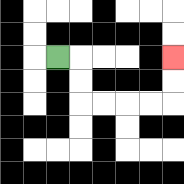{'start': '[2, 2]', 'end': '[7, 2]', 'path_directions': 'R,D,D,R,R,R,R,U,U', 'path_coordinates': '[[2, 2], [3, 2], [3, 3], [3, 4], [4, 4], [5, 4], [6, 4], [7, 4], [7, 3], [7, 2]]'}